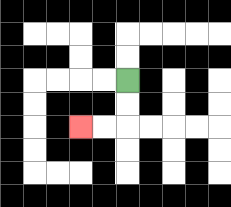{'start': '[5, 3]', 'end': '[3, 5]', 'path_directions': 'D,D,L,L', 'path_coordinates': '[[5, 3], [5, 4], [5, 5], [4, 5], [3, 5]]'}